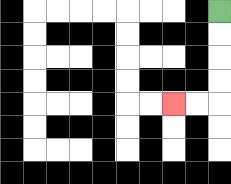{'start': '[9, 0]', 'end': '[7, 4]', 'path_directions': 'D,D,D,D,L,L', 'path_coordinates': '[[9, 0], [9, 1], [9, 2], [9, 3], [9, 4], [8, 4], [7, 4]]'}